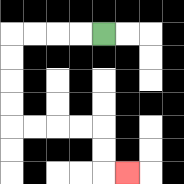{'start': '[4, 1]', 'end': '[5, 7]', 'path_directions': 'L,L,L,L,D,D,D,D,R,R,R,R,D,D,R', 'path_coordinates': '[[4, 1], [3, 1], [2, 1], [1, 1], [0, 1], [0, 2], [0, 3], [0, 4], [0, 5], [1, 5], [2, 5], [3, 5], [4, 5], [4, 6], [4, 7], [5, 7]]'}